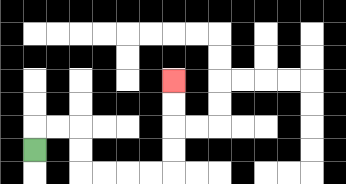{'start': '[1, 6]', 'end': '[7, 3]', 'path_directions': 'U,R,R,D,D,R,R,R,R,U,U,U,U', 'path_coordinates': '[[1, 6], [1, 5], [2, 5], [3, 5], [3, 6], [3, 7], [4, 7], [5, 7], [6, 7], [7, 7], [7, 6], [7, 5], [7, 4], [7, 3]]'}